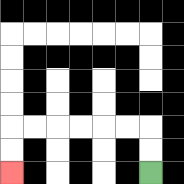{'start': '[6, 7]', 'end': '[0, 7]', 'path_directions': 'U,U,L,L,L,L,L,L,D,D', 'path_coordinates': '[[6, 7], [6, 6], [6, 5], [5, 5], [4, 5], [3, 5], [2, 5], [1, 5], [0, 5], [0, 6], [0, 7]]'}